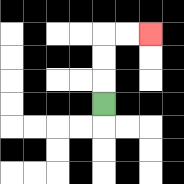{'start': '[4, 4]', 'end': '[6, 1]', 'path_directions': 'U,U,U,R,R', 'path_coordinates': '[[4, 4], [4, 3], [4, 2], [4, 1], [5, 1], [6, 1]]'}